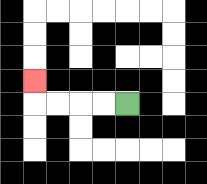{'start': '[5, 4]', 'end': '[1, 3]', 'path_directions': 'L,L,L,L,U', 'path_coordinates': '[[5, 4], [4, 4], [3, 4], [2, 4], [1, 4], [1, 3]]'}